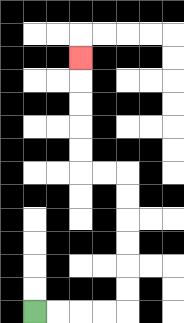{'start': '[1, 13]', 'end': '[3, 2]', 'path_directions': 'R,R,R,R,U,U,U,U,U,U,L,L,U,U,U,U,U', 'path_coordinates': '[[1, 13], [2, 13], [3, 13], [4, 13], [5, 13], [5, 12], [5, 11], [5, 10], [5, 9], [5, 8], [5, 7], [4, 7], [3, 7], [3, 6], [3, 5], [3, 4], [3, 3], [3, 2]]'}